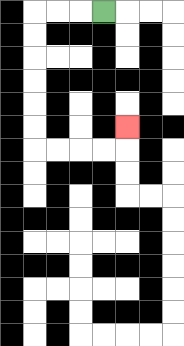{'start': '[4, 0]', 'end': '[5, 5]', 'path_directions': 'L,L,L,D,D,D,D,D,D,R,R,R,R,U', 'path_coordinates': '[[4, 0], [3, 0], [2, 0], [1, 0], [1, 1], [1, 2], [1, 3], [1, 4], [1, 5], [1, 6], [2, 6], [3, 6], [4, 6], [5, 6], [5, 5]]'}